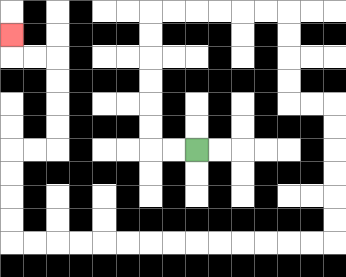{'start': '[8, 6]', 'end': '[0, 1]', 'path_directions': 'L,L,U,U,U,U,U,U,R,R,R,R,R,R,D,D,D,D,R,R,D,D,D,D,D,D,L,L,L,L,L,L,L,L,L,L,L,L,L,L,U,U,U,U,R,R,U,U,U,U,L,L,U', 'path_coordinates': '[[8, 6], [7, 6], [6, 6], [6, 5], [6, 4], [6, 3], [6, 2], [6, 1], [6, 0], [7, 0], [8, 0], [9, 0], [10, 0], [11, 0], [12, 0], [12, 1], [12, 2], [12, 3], [12, 4], [13, 4], [14, 4], [14, 5], [14, 6], [14, 7], [14, 8], [14, 9], [14, 10], [13, 10], [12, 10], [11, 10], [10, 10], [9, 10], [8, 10], [7, 10], [6, 10], [5, 10], [4, 10], [3, 10], [2, 10], [1, 10], [0, 10], [0, 9], [0, 8], [0, 7], [0, 6], [1, 6], [2, 6], [2, 5], [2, 4], [2, 3], [2, 2], [1, 2], [0, 2], [0, 1]]'}